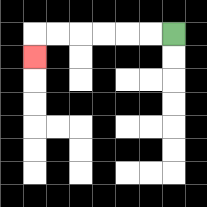{'start': '[7, 1]', 'end': '[1, 2]', 'path_directions': 'L,L,L,L,L,L,D', 'path_coordinates': '[[7, 1], [6, 1], [5, 1], [4, 1], [3, 1], [2, 1], [1, 1], [1, 2]]'}